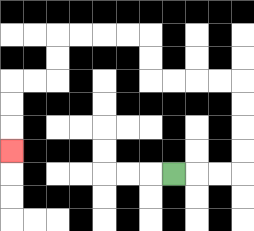{'start': '[7, 7]', 'end': '[0, 6]', 'path_directions': 'R,R,R,U,U,U,U,L,L,L,L,U,U,L,L,L,L,D,D,L,L,D,D,D', 'path_coordinates': '[[7, 7], [8, 7], [9, 7], [10, 7], [10, 6], [10, 5], [10, 4], [10, 3], [9, 3], [8, 3], [7, 3], [6, 3], [6, 2], [6, 1], [5, 1], [4, 1], [3, 1], [2, 1], [2, 2], [2, 3], [1, 3], [0, 3], [0, 4], [0, 5], [0, 6]]'}